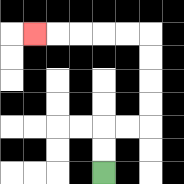{'start': '[4, 7]', 'end': '[1, 1]', 'path_directions': 'U,U,R,R,U,U,U,U,L,L,L,L,L', 'path_coordinates': '[[4, 7], [4, 6], [4, 5], [5, 5], [6, 5], [6, 4], [6, 3], [6, 2], [6, 1], [5, 1], [4, 1], [3, 1], [2, 1], [1, 1]]'}